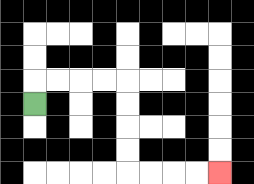{'start': '[1, 4]', 'end': '[9, 7]', 'path_directions': 'U,R,R,R,R,D,D,D,D,R,R,R,R', 'path_coordinates': '[[1, 4], [1, 3], [2, 3], [3, 3], [4, 3], [5, 3], [5, 4], [5, 5], [5, 6], [5, 7], [6, 7], [7, 7], [8, 7], [9, 7]]'}